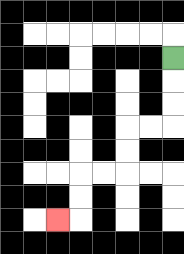{'start': '[7, 2]', 'end': '[2, 9]', 'path_directions': 'D,D,D,L,L,D,D,L,L,D,D,L', 'path_coordinates': '[[7, 2], [7, 3], [7, 4], [7, 5], [6, 5], [5, 5], [5, 6], [5, 7], [4, 7], [3, 7], [3, 8], [3, 9], [2, 9]]'}